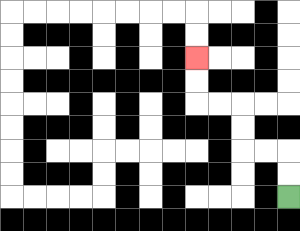{'start': '[12, 8]', 'end': '[8, 2]', 'path_directions': 'U,U,L,L,U,U,L,L,U,U', 'path_coordinates': '[[12, 8], [12, 7], [12, 6], [11, 6], [10, 6], [10, 5], [10, 4], [9, 4], [8, 4], [8, 3], [8, 2]]'}